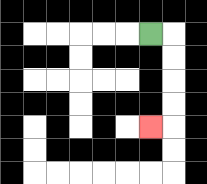{'start': '[6, 1]', 'end': '[6, 5]', 'path_directions': 'R,D,D,D,D,L', 'path_coordinates': '[[6, 1], [7, 1], [7, 2], [7, 3], [7, 4], [7, 5], [6, 5]]'}